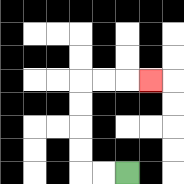{'start': '[5, 7]', 'end': '[6, 3]', 'path_directions': 'L,L,U,U,U,U,R,R,R', 'path_coordinates': '[[5, 7], [4, 7], [3, 7], [3, 6], [3, 5], [3, 4], [3, 3], [4, 3], [5, 3], [6, 3]]'}